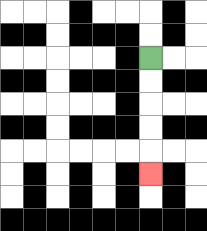{'start': '[6, 2]', 'end': '[6, 7]', 'path_directions': 'D,D,D,D,D', 'path_coordinates': '[[6, 2], [6, 3], [6, 4], [6, 5], [6, 6], [6, 7]]'}